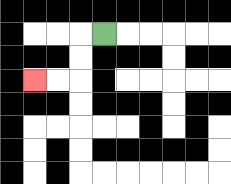{'start': '[4, 1]', 'end': '[1, 3]', 'path_directions': 'L,D,D,L,L', 'path_coordinates': '[[4, 1], [3, 1], [3, 2], [3, 3], [2, 3], [1, 3]]'}